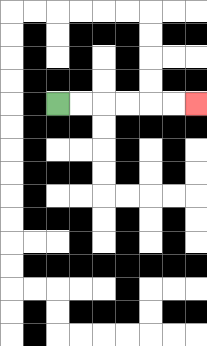{'start': '[2, 4]', 'end': '[8, 4]', 'path_directions': 'R,R,R,R,R,R', 'path_coordinates': '[[2, 4], [3, 4], [4, 4], [5, 4], [6, 4], [7, 4], [8, 4]]'}